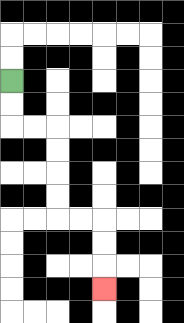{'start': '[0, 3]', 'end': '[4, 12]', 'path_directions': 'D,D,R,R,D,D,D,D,R,R,D,D,D', 'path_coordinates': '[[0, 3], [0, 4], [0, 5], [1, 5], [2, 5], [2, 6], [2, 7], [2, 8], [2, 9], [3, 9], [4, 9], [4, 10], [4, 11], [4, 12]]'}